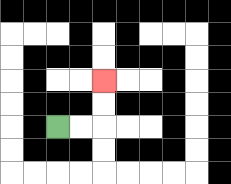{'start': '[2, 5]', 'end': '[4, 3]', 'path_directions': 'R,R,U,U', 'path_coordinates': '[[2, 5], [3, 5], [4, 5], [4, 4], [4, 3]]'}